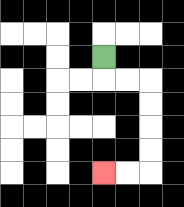{'start': '[4, 2]', 'end': '[4, 7]', 'path_directions': 'D,R,R,D,D,D,D,L,L', 'path_coordinates': '[[4, 2], [4, 3], [5, 3], [6, 3], [6, 4], [6, 5], [6, 6], [6, 7], [5, 7], [4, 7]]'}